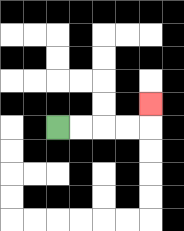{'start': '[2, 5]', 'end': '[6, 4]', 'path_directions': 'R,R,R,R,U', 'path_coordinates': '[[2, 5], [3, 5], [4, 5], [5, 5], [6, 5], [6, 4]]'}